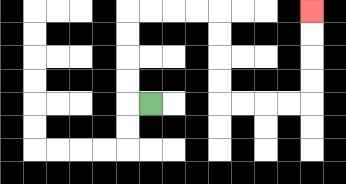{'start': '[6, 4]', 'end': '[13, 0]', 'path_directions': 'L,U,U,U,U,R,R,R,R,D,D,D,D,R,R,R,R,U,U,U,U', 'path_coordinates': '[[6, 4], [5, 4], [5, 3], [5, 2], [5, 1], [5, 0], [6, 0], [7, 0], [8, 0], [9, 0], [9, 1], [9, 2], [9, 3], [9, 4], [10, 4], [11, 4], [12, 4], [13, 4], [13, 3], [13, 2], [13, 1], [13, 0]]'}